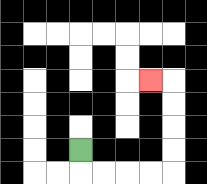{'start': '[3, 6]', 'end': '[6, 3]', 'path_directions': 'D,R,R,R,R,U,U,U,U,L', 'path_coordinates': '[[3, 6], [3, 7], [4, 7], [5, 7], [6, 7], [7, 7], [7, 6], [7, 5], [7, 4], [7, 3], [6, 3]]'}